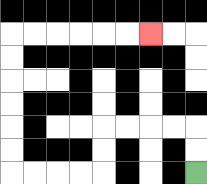{'start': '[8, 7]', 'end': '[6, 1]', 'path_directions': 'U,U,L,L,L,L,D,D,L,L,L,L,U,U,U,U,U,U,R,R,R,R,R,R', 'path_coordinates': '[[8, 7], [8, 6], [8, 5], [7, 5], [6, 5], [5, 5], [4, 5], [4, 6], [4, 7], [3, 7], [2, 7], [1, 7], [0, 7], [0, 6], [0, 5], [0, 4], [0, 3], [0, 2], [0, 1], [1, 1], [2, 1], [3, 1], [4, 1], [5, 1], [6, 1]]'}